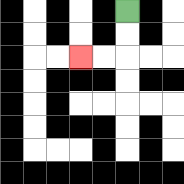{'start': '[5, 0]', 'end': '[3, 2]', 'path_directions': 'D,D,L,L', 'path_coordinates': '[[5, 0], [5, 1], [5, 2], [4, 2], [3, 2]]'}